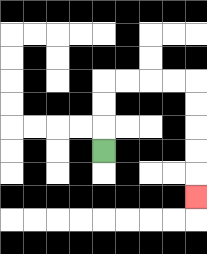{'start': '[4, 6]', 'end': '[8, 8]', 'path_directions': 'U,U,U,R,R,R,R,D,D,D,D,D', 'path_coordinates': '[[4, 6], [4, 5], [4, 4], [4, 3], [5, 3], [6, 3], [7, 3], [8, 3], [8, 4], [8, 5], [8, 6], [8, 7], [8, 8]]'}